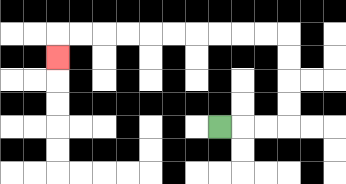{'start': '[9, 5]', 'end': '[2, 2]', 'path_directions': 'R,R,R,U,U,U,U,L,L,L,L,L,L,L,L,L,L,D', 'path_coordinates': '[[9, 5], [10, 5], [11, 5], [12, 5], [12, 4], [12, 3], [12, 2], [12, 1], [11, 1], [10, 1], [9, 1], [8, 1], [7, 1], [6, 1], [5, 1], [4, 1], [3, 1], [2, 1], [2, 2]]'}